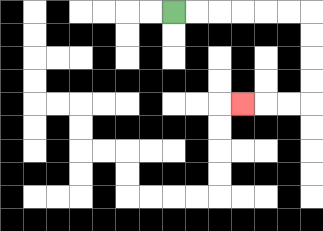{'start': '[7, 0]', 'end': '[10, 4]', 'path_directions': 'R,R,R,R,R,R,D,D,D,D,L,L,L', 'path_coordinates': '[[7, 0], [8, 0], [9, 0], [10, 0], [11, 0], [12, 0], [13, 0], [13, 1], [13, 2], [13, 3], [13, 4], [12, 4], [11, 4], [10, 4]]'}